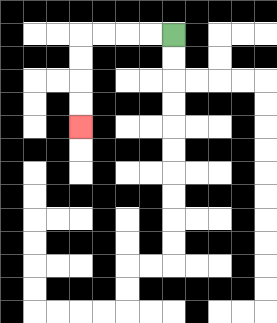{'start': '[7, 1]', 'end': '[3, 5]', 'path_directions': 'L,L,L,L,D,D,D,D', 'path_coordinates': '[[7, 1], [6, 1], [5, 1], [4, 1], [3, 1], [3, 2], [3, 3], [3, 4], [3, 5]]'}